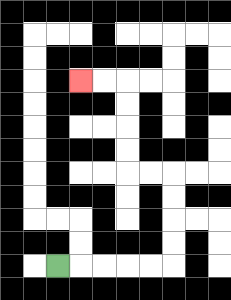{'start': '[2, 11]', 'end': '[3, 3]', 'path_directions': 'R,R,R,R,R,U,U,U,U,L,L,U,U,U,U,L,L', 'path_coordinates': '[[2, 11], [3, 11], [4, 11], [5, 11], [6, 11], [7, 11], [7, 10], [7, 9], [7, 8], [7, 7], [6, 7], [5, 7], [5, 6], [5, 5], [5, 4], [5, 3], [4, 3], [3, 3]]'}